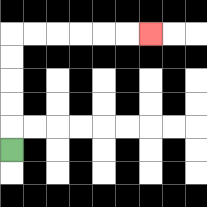{'start': '[0, 6]', 'end': '[6, 1]', 'path_directions': 'U,U,U,U,U,R,R,R,R,R,R', 'path_coordinates': '[[0, 6], [0, 5], [0, 4], [0, 3], [0, 2], [0, 1], [1, 1], [2, 1], [3, 1], [4, 1], [5, 1], [6, 1]]'}